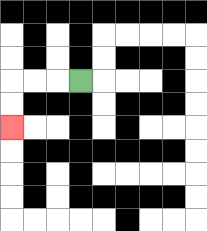{'start': '[3, 3]', 'end': '[0, 5]', 'path_directions': 'L,L,L,D,D', 'path_coordinates': '[[3, 3], [2, 3], [1, 3], [0, 3], [0, 4], [0, 5]]'}